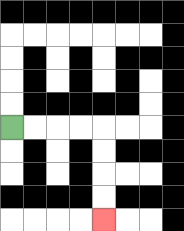{'start': '[0, 5]', 'end': '[4, 9]', 'path_directions': 'R,R,R,R,D,D,D,D', 'path_coordinates': '[[0, 5], [1, 5], [2, 5], [3, 5], [4, 5], [4, 6], [4, 7], [4, 8], [4, 9]]'}